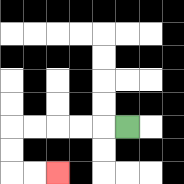{'start': '[5, 5]', 'end': '[2, 7]', 'path_directions': 'L,L,L,L,L,D,D,R,R', 'path_coordinates': '[[5, 5], [4, 5], [3, 5], [2, 5], [1, 5], [0, 5], [0, 6], [0, 7], [1, 7], [2, 7]]'}